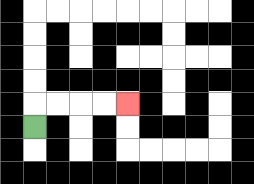{'start': '[1, 5]', 'end': '[5, 4]', 'path_directions': 'U,R,R,R,R', 'path_coordinates': '[[1, 5], [1, 4], [2, 4], [3, 4], [4, 4], [5, 4]]'}